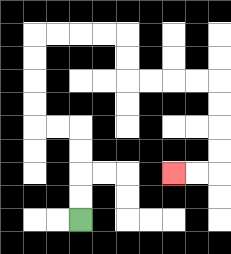{'start': '[3, 9]', 'end': '[7, 7]', 'path_directions': 'U,U,U,U,L,L,U,U,U,U,R,R,R,R,D,D,R,R,R,R,D,D,D,D,L,L', 'path_coordinates': '[[3, 9], [3, 8], [3, 7], [3, 6], [3, 5], [2, 5], [1, 5], [1, 4], [1, 3], [1, 2], [1, 1], [2, 1], [3, 1], [4, 1], [5, 1], [5, 2], [5, 3], [6, 3], [7, 3], [8, 3], [9, 3], [9, 4], [9, 5], [9, 6], [9, 7], [8, 7], [7, 7]]'}